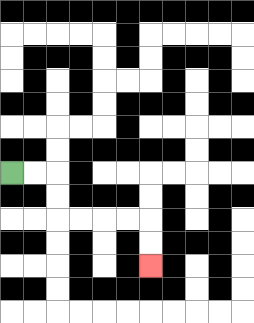{'start': '[0, 7]', 'end': '[6, 11]', 'path_directions': 'R,R,D,D,R,R,R,R,D,D', 'path_coordinates': '[[0, 7], [1, 7], [2, 7], [2, 8], [2, 9], [3, 9], [4, 9], [5, 9], [6, 9], [6, 10], [6, 11]]'}